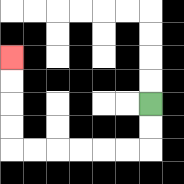{'start': '[6, 4]', 'end': '[0, 2]', 'path_directions': 'D,D,L,L,L,L,L,L,U,U,U,U', 'path_coordinates': '[[6, 4], [6, 5], [6, 6], [5, 6], [4, 6], [3, 6], [2, 6], [1, 6], [0, 6], [0, 5], [0, 4], [0, 3], [0, 2]]'}